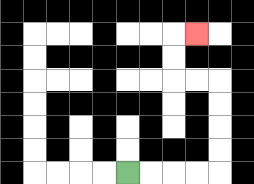{'start': '[5, 7]', 'end': '[8, 1]', 'path_directions': 'R,R,R,R,U,U,U,U,L,L,U,U,R', 'path_coordinates': '[[5, 7], [6, 7], [7, 7], [8, 7], [9, 7], [9, 6], [9, 5], [9, 4], [9, 3], [8, 3], [7, 3], [7, 2], [7, 1], [8, 1]]'}